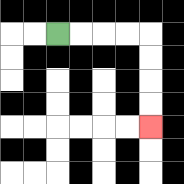{'start': '[2, 1]', 'end': '[6, 5]', 'path_directions': 'R,R,R,R,D,D,D,D', 'path_coordinates': '[[2, 1], [3, 1], [4, 1], [5, 1], [6, 1], [6, 2], [6, 3], [6, 4], [6, 5]]'}